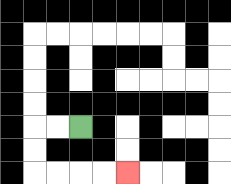{'start': '[3, 5]', 'end': '[5, 7]', 'path_directions': 'L,L,D,D,R,R,R,R', 'path_coordinates': '[[3, 5], [2, 5], [1, 5], [1, 6], [1, 7], [2, 7], [3, 7], [4, 7], [5, 7]]'}